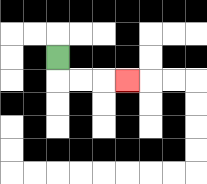{'start': '[2, 2]', 'end': '[5, 3]', 'path_directions': 'D,R,R,R', 'path_coordinates': '[[2, 2], [2, 3], [3, 3], [4, 3], [5, 3]]'}